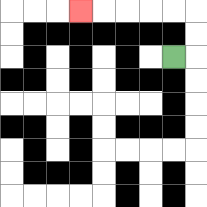{'start': '[7, 2]', 'end': '[3, 0]', 'path_directions': 'R,U,U,L,L,L,L,L', 'path_coordinates': '[[7, 2], [8, 2], [8, 1], [8, 0], [7, 0], [6, 0], [5, 0], [4, 0], [3, 0]]'}